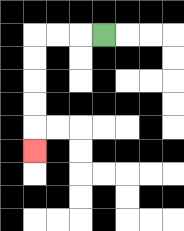{'start': '[4, 1]', 'end': '[1, 6]', 'path_directions': 'L,L,L,D,D,D,D,D', 'path_coordinates': '[[4, 1], [3, 1], [2, 1], [1, 1], [1, 2], [1, 3], [1, 4], [1, 5], [1, 6]]'}